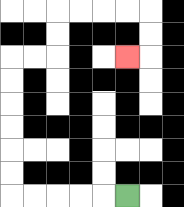{'start': '[5, 8]', 'end': '[5, 2]', 'path_directions': 'L,L,L,L,L,U,U,U,U,U,U,R,R,U,U,R,R,R,R,D,D,L', 'path_coordinates': '[[5, 8], [4, 8], [3, 8], [2, 8], [1, 8], [0, 8], [0, 7], [0, 6], [0, 5], [0, 4], [0, 3], [0, 2], [1, 2], [2, 2], [2, 1], [2, 0], [3, 0], [4, 0], [5, 0], [6, 0], [6, 1], [6, 2], [5, 2]]'}